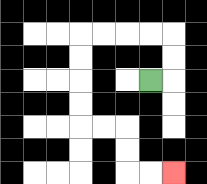{'start': '[6, 3]', 'end': '[7, 7]', 'path_directions': 'R,U,U,L,L,L,L,D,D,D,D,R,R,D,D,R,R', 'path_coordinates': '[[6, 3], [7, 3], [7, 2], [7, 1], [6, 1], [5, 1], [4, 1], [3, 1], [3, 2], [3, 3], [3, 4], [3, 5], [4, 5], [5, 5], [5, 6], [5, 7], [6, 7], [7, 7]]'}